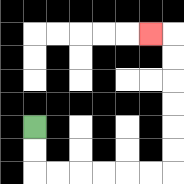{'start': '[1, 5]', 'end': '[6, 1]', 'path_directions': 'D,D,R,R,R,R,R,R,U,U,U,U,U,U,L', 'path_coordinates': '[[1, 5], [1, 6], [1, 7], [2, 7], [3, 7], [4, 7], [5, 7], [6, 7], [7, 7], [7, 6], [7, 5], [7, 4], [7, 3], [7, 2], [7, 1], [6, 1]]'}